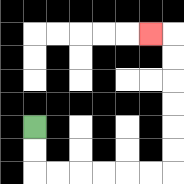{'start': '[1, 5]', 'end': '[6, 1]', 'path_directions': 'D,D,R,R,R,R,R,R,U,U,U,U,U,U,L', 'path_coordinates': '[[1, 5], [1, 6], [1, 7], [2, 7], [3, 7], [4, 7], [5, 7], [6, 7], [7, 7], [7, 6], [7, 5], [7, 4], [7, 3], [7, 2], [7, 1], [6, 1]]'}